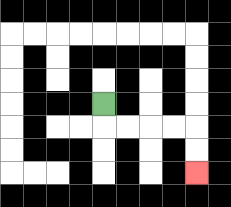{'start': '[4, 4]', 'end': '[8, 7]', 'path_directions': 'D,R,R,R,R,D,D', 'path_coordinates': '[[4, 4], [4, 5], [5, 5], [6, 5], [7, 5], [8, 5], [8, 6], [8, 7]]'}